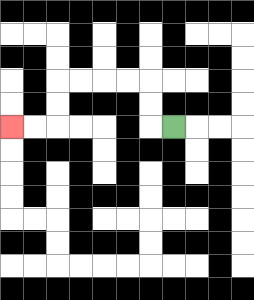{'start': '[7, 5]', 'end': '[0, 5]', 'path_directions': 'L,U,U,L,L,L,L,D,D,L,L', 'path_coordinates': '[[7, 5], [6, 5], [6, 4], [6, 3], [5, 3], [4, 3], [3, 3], [2, 3], [2, 4], [2, 5], [1, 5], [0, 5]]'}